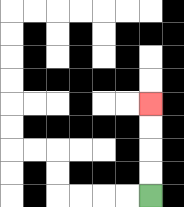{'start': '[6, 8]', 'end': '[6, 4]', 'path_directions': 'U,U,U,U', 'path_coordinates': '[[6, 8], [6, 7], [6, 6], [6, 5], [6, 4]]'}